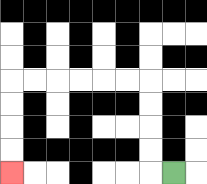{'start': '[7, 7]', 'end': '[0, 7]', 'path_directions': 'L,U,U,U,U,L,L,L,L,L,L,D,D,D,D', 'path_coordinates': '[[7, 7], [6, 7], [6, 6], [6, 5], [6, 4], [6, 3], [5, 3], [4, 3], [3, 3], [2, 3], [1, 3], [0, 3], [0, 4], [0, 5], [0, 6], [0, 7]]'}